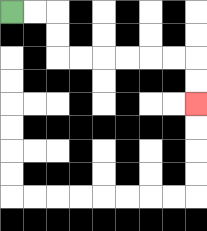{'start': '[0, 0]', 'end': '[8, 4]', 'path_directions': 'R,R,D,D,R,R,R,R,R,R,D,D', 'path_coordinates': '[[0, 0], [1, 0], [2, 0], [2, 1], [2, 2], [3, 2], [4, 2], [5, 2], [6, 2], [7, 2], [8, 2], [8, 3], [8, 4]]'}